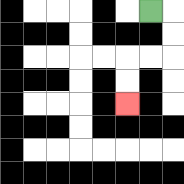{'start': '[6, 0]', 'end': '[5, 4]', 'path_directions': 'R,D,D,L,L,D,D', 'path_coordinates': '[[6, 0], [7, 0], [7, 1], [7, 2], [6, 2], [5, 2], [5, 3], [5, 4]]'}